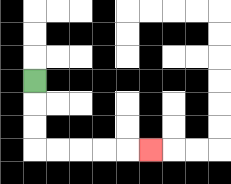{'start': '[1, 3]', 'end': '[6, 6]', 'path_directions': 'D,D,D,R,R,R,R,R', 'path_coordinates': '[[1, 3], [1, 4], [1, 5], [1, 6], [2, 6], [3, 6], [4, 6], [5, 6], [6, 6]]'}